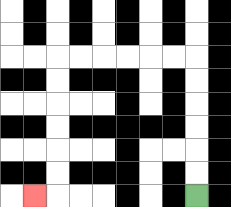{'start': '[8, 8]', 'end': '[1, 8]', 'path_directions': 'U,U,U,U,U,U,L,L,L,L,L,L,D,D,D,D,D,D,L', 'path_coordinates': '[[8, 8], [8, 7], [8, 6], [8, 5], [8, 4], [8, 3], [8, 2], [7, 2], [6, 2], [5, 2], [4, 2], [3, 2], [2, 2], [2, 3], [2, 4], [2, 5], [2, 6], [2, 7], [2, 8], [1, 8]]'}